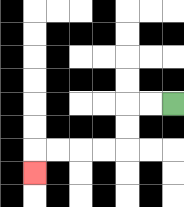{'start': '[7, 4]', 'end': '[1, 7]', 'path_directions': 'L,L,D,D,L,L,L,L,D', 'path_coordinates': '[[7, 4], [6, 4], [5, 4], [5, 5], [5, 6], [4, 6], [3, 6], [2, 6], [1, 6], [1, 7]]'}